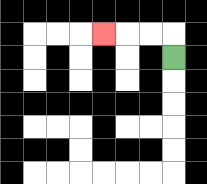{'start': '[7, 2]', 'end': '[4, 1]', 'path_directions': 'U,L,L,L', 'path_coordinates': '[[7, 2], [7, 1], [6, 1], [5, 1], [4, 1]]'}